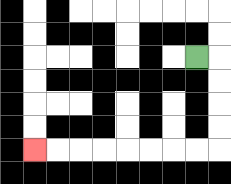{'start': '[8, 2]', 'end': '[1, 6]', 'path_directions': 'R,D,D,D,D,L,L,L,L,L,L,L,L', 'path_coordinates': '[[8, 2], [9, 2], [9, 3], [9, 4], [9, 5], [9, 6], [8, 6], [7, 6], [6, 6], [5, 6], [4, 6], [3, 6], [2, 6], [1, 6]]'}